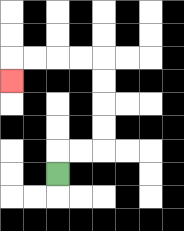{'start': '[2, 7]', 'end': '[0, 3]', 'path_directions': 'U,R,R,U,U,U,U,L,L,L,L,D', 'path_coordinates': '[[2, 7], [2, 6], [3, 6], [4, 6], [4, 5], [4, 4], [4, 3], [4, 2], [3, 2], [2, 2], [1, 2], [0, 2], [0, 3]]'}